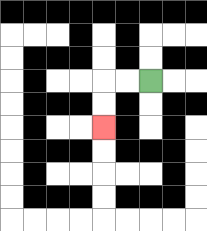{'start': '[6, 3]', 'end': '[4, 5]', 'path_directions': 'L,L,D,D', 'path_coordinates': '[[6, 3], [5, 3], [4, 3], [4, 4], [4, 5]]'}